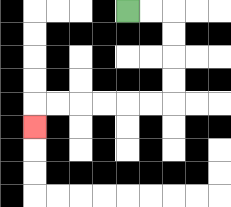{'start': '[5, 0]', 'end': '[1, 5]', 'path_directions': 'R,R,D,D,D,D,L,L,L,L,L,L,D', 'path_coordinates': '[[5, 0], [6, 0], [7, 0], [7, 1], [7, 2], [7, 3], [7, 4], [6, 4], [5, 4], [4, 4], [3, 4], [2, 4], [1, 4], [1, 5]]'}